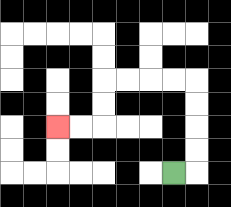{'start': '[7, 7]', 'end': '[2, 5]', 'path_directions': 'R,U,U,U,U,L,L,L,L,D,D,L,L', 'path_coordinates': '[[7, 7], [8, 7], [8, 6], [8, 5], [8, 4], [8, 3], [7, 3], [6, 3], [5, 3], [4, 3], [4, 4], [4, 5], [3, 5], [2, 5]]'}